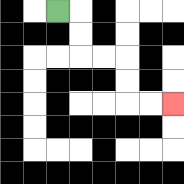{'start': '[2, 0]', 'end': '[7, 4]', 'path_directions': 'R,D,D,R,R,D,D,R,R', 'path_coordinates': '[[2, 0], [3, 0], [3, 1], [3, 2], [4, 2], [5, 2], [5, 3], [5, 4], [6, 4], [7, 4]]'}